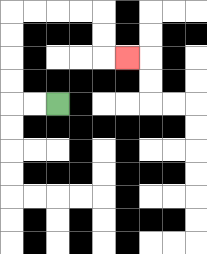{'start': '[2, 4]', 'end': '[5, 2]', 'path_directions': 'L,L,U,U,U,U,R,R,R,R,D,D,R', 'path_coordinates': '[[2, 4], [1, 4], [0, 4], [0, 3], [0, 2], [0, 1], [0, 0], [1, 0], [2, 0], [3, 0], [4, 0], [4, 1], [4, 2], [5, 2]]'}